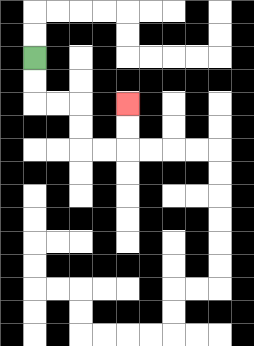{'start': '[1, 2]', 'end': '[5, 4]', 'path_directions': 'D,D,R,R,D,D,R,R,U,U', 'path_coordinates': '[[1, 2], [1, 3], [1, 4], [2, 4], [3, 4], [3, 5], [3, 6], [4, 6], [5, 6], [5, 5], [5, 4]]'}